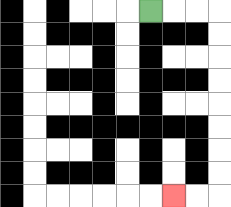{'start': '[6, 0]', 'end': '[7, 8]', 'path_directions': 'R,R,R,D,D,D,D,D,D,D,D,L,L', 'path_coordinates': '[[6, 0], [7, 0], [8, 0], [9, 0], [9, 1], [9, 2], [9, 3], [9, 4], [9, 5], [9, 6], [9, 7], [9, 8], [8, 8], [7, 8]]'}